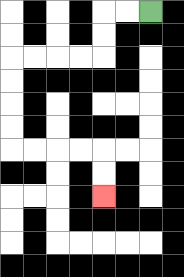{'start': '[6, 0]', 'end': '[4, 8]', 'path_directions': 'L,L,D,D,L,L,L,L,D,D,D,D,R,R,R,R,D,D', 'path_coordinates': '[[6, 0], [5, 0], [4, 0], [4, 1], [4, 2], [3, 2], [2, 2], [1, 2], [0, 2], [0, 3], [0, 4], [0, 5], [0, 6], [1, 6], [2, 6], [3, 6], [4, 6], [4, 7], [4, 8]]'}